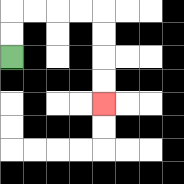{'start': '[0, 2]', 'end': '[4, 4]', 'path_directions': 'U,U,R,R,R,R,D,D,D,D', 'path_coordinates': '[[0, 2], [0, 1], [0, 0], [1, 0], [2, 0], [3, 0], [4, 0], [4, 1], [4, 2], [4, 3], [4, 4]]'}